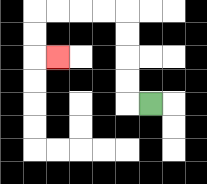{'start': '[6, 4]', 'end': '[2, 2]', 'path_directions': 'L,U,U,U,U,L,L,L,L,D,D,R', 'path_coordinates': '[[6, 4], [5, 4], [5, 3], [5, 2], [5, 1], [5, 0], [4, 0], [3, 0], [2, 0], [1, 0], [1, 1], [1, 2], [2, 2]]'}